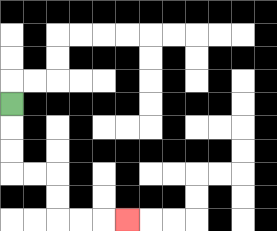{'start': '[0, 4]', 'end': '[5, 9]', 'path_directions': 'D,D,D,R,R,D,D,R,R,R', 'path_coordinates': '[[0, 4], [0, 5], [0, 6], [0, 7], [1, 7], [2, 7], [2, 8], [2, 9], [3, 9], [4, 9], [5, 9]]'}